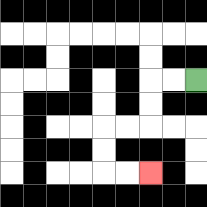{'start': '[8, 3]', 'end': '[6, 7]', 'path_directions': 'L,L,D,D,L,L,D,D,R,R', 'path_coordinates': '[[8, 3], [7, 3], [6, 3], [6, 4], [6, 5], [5, 5], [4, 5], [4, 6], [4, 7], [5, 7], [6, 7]]'}